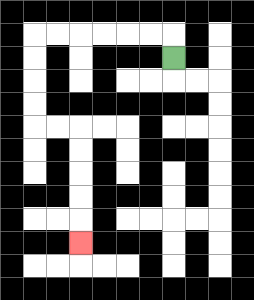{'start': '[7, 2]', 'end': '[3, 10]', 'path_directions': 'U,L,L,L,L,L,L,D,D,D,D,R,R,D,D,D,D,D', 'path_coordinates': '[[7, 2], [7, 1], [6, 1], [5, 1], [4, 1], [3, 1], [2, 1], [1, 1], [1, 2], [1, 3], [1, 4], [1, 5], [2, 5], [3, 5], [3, 6], [3, 7], [3, 8], [3, 9], [3, 10]]'}